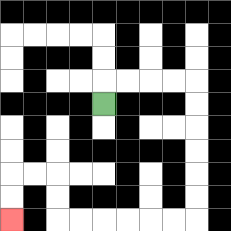{'start': '[4, 4]', 'end': '[0, 9]', 'path_directions': 'U,R,R,R,R,D,D,D,D,D,D,L,L,L,L,L,L,U,U,L,L,D,D', 'path_coordinates': '[[4, 4], [4, 3], [5, 3], [6, 3], [7, 3], [8, 3], [8, 4], [8, 5], [8, 6], [8, 7], [8, 8], [8, 9], [7, 9], [6, 9], [5, 9], [4, 9], [3, 9], [2, 9], [2, 8], [2, 7], [1, 7], [0, 7], [0, 8], [0, 9]]'}